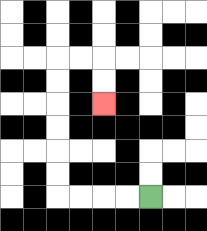{'start': '[6, 8]', 'end': '[4, 4]', 'path_directions': 'L,L,L,L,U,U,U,U,U,U,R,R,D,D', 'path_coordinates': '[[6, 8], [5, 8], [4, 8], [3, 8], [2, 8], [2, 7], [2, 6], [2, 5], [2, 4], [2, 3], [2, 2], [3, 2], [4, 2], [4, 3], [4, 4]]'}